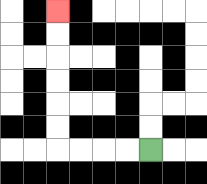{'start': '[6, 6]', 'end': '[2, 0]', 'path_directions': 'L,L,L,L,U,U,U,U,U,U', 'path_coordinates': '[[6, 6], [5, 6], [4, 6], [3, 6], [2, 6], [2, 5], [2, 4], [2, 3], [2, 2], [2, 1], [2, 0]]'}